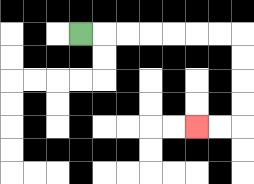{'start': '[3, 1]', 'end': '[8, 5]', 'path_directions': 'R,R,R,R,R,R,R,D,D,D,D,L,L', 'path_coordinates': '[[3, 1], [4, 1], [5, 1], [6, 1], [7, 1], [8, 1], [9, 1], [10, 1], [10, 2], [10, 3], [10, 4], [10, 5], [9, 5], [8, 5]]'}